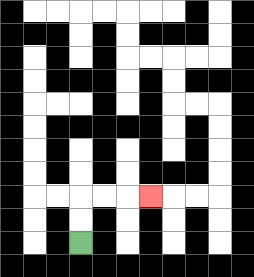{'start': '[3, 10]', 'end': '[6, 8]', 'path_directions': 'U,U,R,R,R', 'path_coordinates': '[[3, 10], [3, 9], [3, 8], [4, 8], [5, 8], [6, 8]]'}